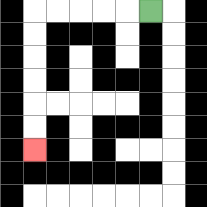{'start': '[6, 0]', 'end': '[1, 6]', 'path_directions': 'L,L,L,L,L,D,D,D,D,D,D', 'path_coordinates': '[[6, 0], [5, 0], [4, 0], [3, 0], [2, 0], [1, 0], [1, 1], [1, 2], [1, 3], [1, 4], [1, 5], [1, 6]]'}